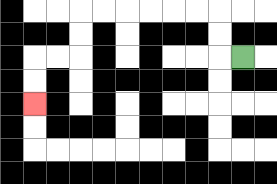{'start': '[10, 2]', 'end': '[1, 4]', 'path_directions': 'L,U,U,L,L,L,L,L,L,D,D,L,L,D,D', 'path_coordinates': '[[10, 2], [9, 2], [9, 1], [9, 0], [8, 0], [7, 0], [6, 0], [5, 0], [4, 0], [3, 0], [3, 1], [3, 2], [2, 2], [1, 2], [1, 3], [1, 4]]'}